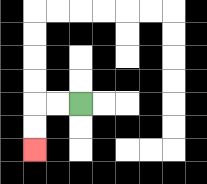{'start': '[3, 4]', 'end': '[1, 6]', 'path_directions': 'L,L,D,D', 'path_coordinates': '[[3, 4], [2, 4], [1, 4], [1, 5], [1, 6]]'}